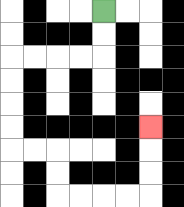{'start': '[4, 0]', 'end': '[6, 5]', 'path_directions': 'D,D,L,L,L,L,D,D,D,D,R,R,D,D,R,R,R,R,U,U,U', 'path_coordinates': '[[4, 0], [4, 1], [4, 2], [3, 2], [2, 2], [1, 2], [0, 2], [0, 3], [0, 4], [0, 5], [0, 6], [1, 6], [2, 6], [2, 7], [2, 8], [3, 8], [4, 8], [5, 8], [6, 8], [6, 7], [6, 6], [6, 5]]'}